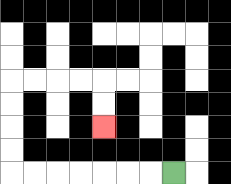{'start': '[7, 7]', 'end': '[4, 5]', 'path_directions': 'L,L,L,L,L,L,L,U,U,U,U,R,R,R,R,D,D', 'path_coordinates': '[[7, 7], [6, 7], [5, 7], [4, 7], [3, 7], [2, 7], [1, 7], [0, 7], [0, 6], [0, 5], [0, 4], [0, 3], [1, 3], [2, 3], [3, 3], [4, 3], [4, 4], [4, 5]]'}